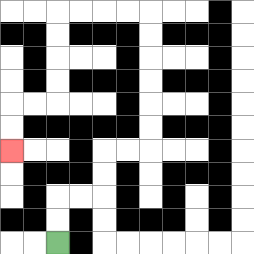{'start': '[2, 10]', 'end': '[0, 6]', 'path_directions': 'U,U,R,R,U,U,R,R,U,U,U,U,U,U,L,L,L,L,D,D,D,D,L,L,D,D', 'path_coordinates': '[[2, 10], [2, 9], [2, 8], [3, 8], [4, 8], [4, 7], [4, 6], [5, 6], [6, 6], [6, 5], [6, 4], [6, 3], [6, 2], [6, 1], [6, 0], [5, 0], [4, 0], [3, 0], [2, 0], [2, 1], [2, 2], [2, 3], [2, 4], [1, 4], [0, 4], [0, 5], [0, 6]]'}